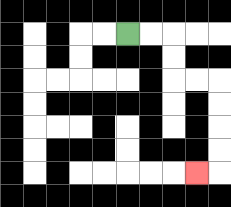{'start': '[5, 1]', 'end': '[8, 7]', 'path_directions': 'R,R,D,D,R,R,D,D,D,D,L', 'path_coordinates': '[[5, 1], [6, 1], [7, 1], [7, 2], [7, 3], [8, 3], [9, 3], [9, 4], [9, 5], [9, 6], [9, 7], [8, 7]]'}